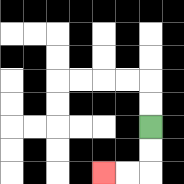{'start': '[6, 5]', 'end': '[4, 7]', 'path_directions': 'D,D,L,L', 'path_coordinates': '[[6, 5], [6, 6], [6, 7], [5, 7], [4, 7]]'}